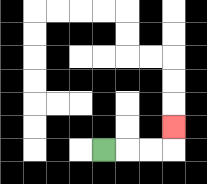{'start': '[4, 6]', 'end': '[7, 5]', 'path_directions': 'R,R,R,U', 'path_coordinates': '[[4, 6], [5, 6], [6, 6], [7, 6], [7, 5]]'}